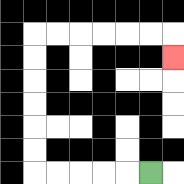{'start': '[6, 7]', 'end': '[7, 2]', 'path_directions': 'L,L,L,L,L,U,U,U,U,U,U,R,R,R,R,R,R,D', 'path_coordinates': '[[6, 7], [5, 7], [4, 7], [3, 7], [2, 7], [1, 7], [1, 6], [1, 5], [1, 4], [1, 3], [1, 2], [1, 1], [2, 1], [3, 1], [4, 1], [5, 1], [6, 1], [7, 1], [7, 2]]'}